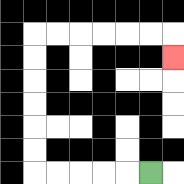{'start': '[6, 7]', 'end': '[7, 2]', 'path_directions': 'L,L,L,L,L,U,U,U,U,U,U,R,R,R,R,R,R,D', 'path_coordinates': '[[6, 7], [5, 7], [4, 7], [3, 7], [2, 7], [1, 7], [1, 6], [1, 5], [1, 4], [1, 3], [1, 2], [1, 1], [2, 1], [3, 1], [4, 1], [5, 1], [6, 1], [7, 1], [7, 2]]'}